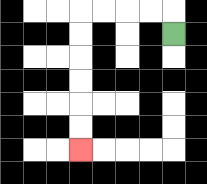{'start': '[7, 1]', 'end': '[3, 6]', 'path_directions': 'U,L,L,L,L,D,D,D,D,D,D', 'path_coordinates': '[[7, 1], [7, 0], [6, 0], [5, 0], [4, 0], [3, 0], [3, 1], [3, 2], [3, 3], [3, 4], [3, 5], [3, 6]]'}